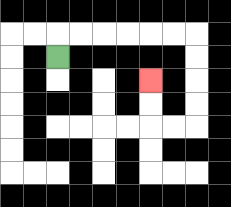{'start': '[2, 2]', 'end': '[6, 3]', 'path_directions': 'U,R,R,R,R,R,R,D,D,D,D,L,L,U,U', 'path_coordinates': '[[2, 2], [2, 1], [3, 1], [4, 1], [5, 1], [6, 1], [7, 1], [8, 1], [8, 2], [8, 3], [8, 4], [8, 5], [7, 5], [6, 5], [6, 4], [6, 3]]'}